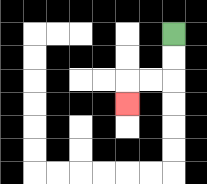{'start': '[7, 1]', 'end': '[5, 4]', 'path_directions': 'D,D,L,L,D', 'path_coordinates': '[[7, 1], [7, 2], [7, 3], [6, 3], [5, 3], [5, 4]]'}